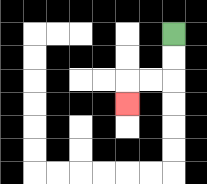{'start': '[7, 1]', 'end': '[5, 4]', 'path_directions': 'D,D,L,L,D', 'path_coordinates': '[[7, 1], [7, 2], [7, 3], [6, 3], [5, 3], [5, 4]]'}